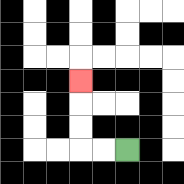{'start': '[5, 6]', 'end': '[3, 3]', 'path_directions': 'L,L,U,U,U', 'path_coordinates': '[[5, 6], [4, 6], [3, 6], [3, 5], [3, 4], [3, 3]]'}